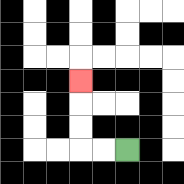{'start': '[5, 6]', 'end': '[3, 3]', 'path_directions': 'L,L,U,U,U', 'path_coordinates': '[[5, 6], [4, 6], [3, 6], [3, 5], [3, 4], [3, 3]]'}